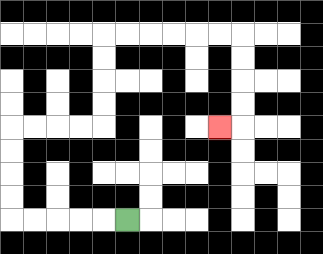{'start': '[5, 9]', 'end': '[9, 5]', 'path_directions': 'L,L,L,L,L,U,U,U,U,R,R,R,R,U,U,U,U,R,R,R,R,R,R,D,D,D,D,L', 'path_coordinates': '[[5, 9], [4, 9], [3, 9], [2, 9], [1, 9], [0, 9], [0, 8], [0, 7], [0, 6], [0, 5], [1, 5], [2, 5], [3, 5], [4, 5], [4, 4], [4, 3], [4, 2], [4, 1], [5, 1], [6, 1], [7, 1], [8, 1], [9, 1], [10, 1], [10, 2], [10, 3], [10, 4], [10, 5], [9, 5]]'}